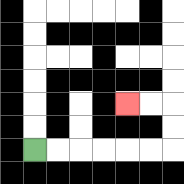{'start': '[1, 6]', 'end': '[5, 4]', 'path_directions': 'R,R,R,R,R,R,U,U,L,L', 'path_coordinates': '[[1, 6], [2, 6], [3, 6], [4, 6], [5, 6], [6, 6], [7, 6], [7, 5], [7, 4], [6, 4], [5, 4]]'}